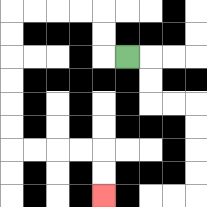{'start': '[5, 2]', 'end': '[4, 8]', 'path_directions': 'L,U,U,L,L,L,L,D,D,D,D,D,D,R,R,R,R,D,D', 'path_coordinates': '[[5, 2], [4, 2], [4, 1], [4, 0], [3, 0], [2, 0], [1, 0], [0, 0], [0, 1], [0, 2], [0, 3], [0, 4], [0, 5], [0, 6], [1, 6], [2, 6], [3, 6], [4, 6], [4, 7], [4, 8]]'}